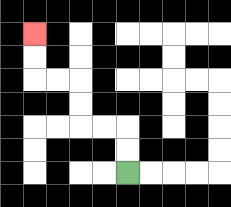{'start': '[5, 7]', 'end': '[1, 1]', 'path_directions': 'U,U,L,L,U,U,L,L,U,U', 'path_coordinates': '[[5, 7], [5, 6], [5, 5], [4, 5], [3, 5], [3, 4], [3, 3], [2, 3], [1, 3], [1, 2], [1, 1]]'}